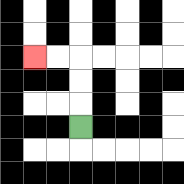{'start': '[3, 5]', 'end': '[1, 2]', 'path_directions': 'U,U,U,L,L', 'path_coordinates': '[[3, 5], [3, 4], [3, 3], [3, 2], [2, 2], [1, 2]]'}